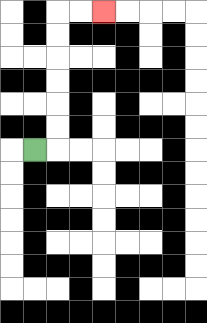{'start': '[1, 6]', 'end': '[4, 0]', 'path_directions': 'R,U,U,U,U,U,U,R,R', 'path_coordinates': '[[1, 6], [2, 6], [2, 5], [2, 4], [2, 3], [2, 2], [2, 1], [2, 0], [3, 0], [4, 0]]'}